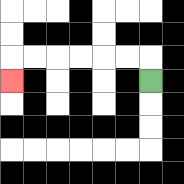{'start': '[6, 3]', 'end': '[0, 3]', 'path_directions': 'U,L,L,L,L,L,L,D', 'path_coordinates': '[[6, 3], [6, 2], [5, 2], [4, 2], [3, 2], [2, 2], [1, 2], [0, 2], [0, 3]]'}